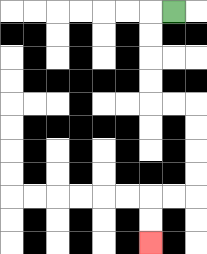{'start': '[7, 0]', 'end': '[6, 10]', 'path_directions': 'L,D,D,D,D,R,R,D,D,D,D,L,L,D,D', 'path_coordinates': '[[7, 0], [6, 0], [6, 1], [6, 2], [6, 3], [6, 4], [7, 4], [8, 4], [8, 5], [8, 6], [8, 7], [8, 8], [7, 8], [6, 8], [6, 9], [6, 10]]'}